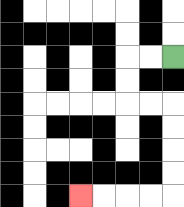{'start': '[7, 2]', 'end': '[3, 8]', 'path_directions': 'L,L,D,D,R,R,D,D,D,D,L,L,L,L', 'path_coordinates': '[[7, 2], [6, 2], [5, 2], [5, 3], [5, 4], [6, 4], [7, 4], [7, 5], [7, 6], [7, 7], [7, 8], [6, 8], [5, 8], [4, 8], [3, 8]]'}